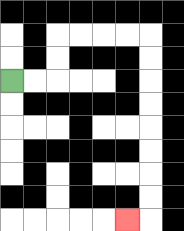{'start': '[0, 3]', 'end': '[5, 9]', 'path_directions': 'R,R,U,U,R,R,R,R,D,D,D,D,D,D,D,D,L', 'path_coordinates': '[[0, 3], [1, 3], [2, 3], [2, 2], [2, 1], [3, 1], [4, 1], [5, 1], [6, 1], [6, 2], [6, 3], [6, 4], [6, 5], [6, 6], [6, 7], [6, 8], [6, 9], [5, 9]]'}